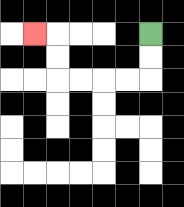{'start': '[6, 1]', 'end': '[1, 1]', 'path_directions': 'D,D,L,L,L,L,U,U,L', 'path_coordinates': '[[6, 1], [6, 2], [6, 3], [5, 3], [4, 3], [3, 3], [2, 3], [2, 2], [2, 1], [1, 1]]'}